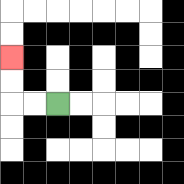{'start': '[2, 4]', 'end': '[0, 2]', 'path_directions': 'L,L,U,U', 'path_coordinates': '[[2, 4], [1, 4], [0, 4], [0, 3], [0, 2]]'}